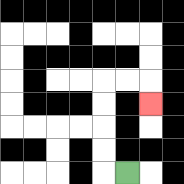{'start': '[5, 7]', 'end': '[6, 4]', 'path_directions': 'L,U,U,U,U,R,R,D', 'path_coordinates': '[[5, 7], [4, 7], [4, 6], [4, 5], [4, 4], [4, 3], [5, 3], [6, 3], [6, 4]]'}